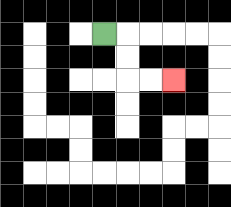{'start': '[4, 1]', 'end': '[7, 3]', 'path_directions': 'R,D,D,R,R', 'path_coordinates': '[[4, 1], [5, 1], [5, 2], [5, 3], [6, 3], [7, 3]]'}